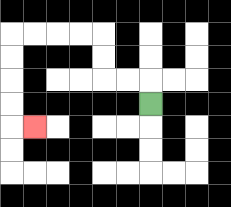{'start': '[6, 4]', 'end': '[1, 5]', 'path_directions': 'U,L,L,U,U,L,L,L,L,D,D,D,D,R', 'path_coordinates': '[[6, 4], [6, 3], [5, 3], [4, 3], [4, 2], [4, 1], [3, 1], [2, 1], [1, 1], [0, 1], [0, 2], [0, 3], [0, 4], [0, 5], [1, 5]]'}